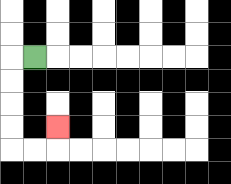{'start': '[1, 2]', 'end': '[2, 5]', 'path_directions': 'L,D,D,D,D,R,R,U', 'path_coordinates': '[[1, 2], [0, 2], [0, 3], [0, 4], [0, 5], [0, 6], [1, 6], [2, 6], [2, 5]]'}